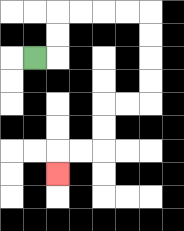{'start': '[1, 2]', 'end': '[2, 7]', 'path_directions': 'R,U,U,R,R,R,R,D,D,D,D,L,L,D,D,L,L,D', 'path_coordinates': '[[1, 2], [2, 2], [2, 1], [2, 0], [3, 0], [4, 0], [5, 0], [6, 0], [6, 1], [6, 2], [6, 3], [6, 4], [5, 4], [4, 4], [4, 5], [4, 6], [3, 6], [2, 6], [2, 7]]'}